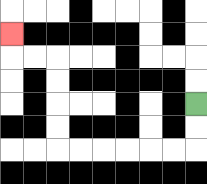{'start': '[8, 4]', 'end': '[0, 1]', 'path_directions': 'D,D,L,L,L,L,L,L,U,U,U,U,L,L,U', 'path_coordinates': '[[8, 4], [8, 5], [8, 6], [7, 6], [6, 6], [5, 6], [4, 6], [3, 6], [2, 6], [2, 5], [2, 4], [2, 3], [2, 2], [1, 2], [0, 2], [0, 1]]'}